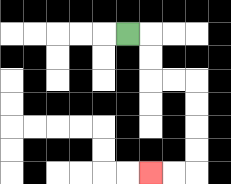{'start': '[5, 1]', 'end': '[6, 7]', 'path_directions': 'R,D,D,R,R,D,D,D,D,L,L', 'path_coordinates': '[[5, 1], [6, 1], [6, 2], [6, 3], [7, 3], [8, 3], [8, 4], [8, 5], [8, 6], [8, 7], [7, 7], [6, 7]]'}